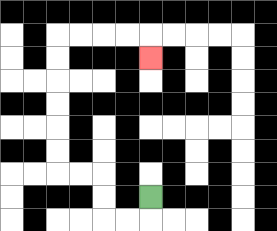{'start': '[6, 8]', 'end': '[6, 2]', 'path_directions': 'D,L,L,U,U,L,L,U,U,U,U,U,U,R,R,R,R,D', 'path_coordinates': '[[6, 8], [6, 9], [5, 9], [4, 9], [4, 8], [4, 7], [3, 7], [2, 7], [2, 6], [2, 5], [2, 4], [2, 3], [2, 2], [2, 1], [3, 1], [4, 1], [5, 1], [6, 1], [6, 2]]'}